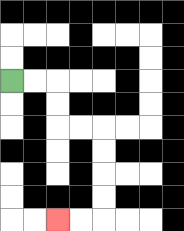{'start': '[0, 3]', 'end': '[2, 9]', 'path_directions': 'R,R,D,D,R,R,D,D,D,D,L,L', 'path_coordinates': '[[0, 3], [1, 3], [2, 3], [2, 4], [2, 5], [3, 5], [4, 5], [4, 6], [4, 7], [4, 8], [4, 9], [3, 9], [2, 9]]'}